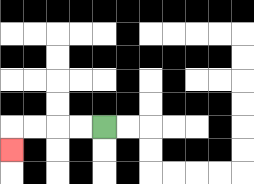{'start': '[4, 5]', 'end': '[0, 6]', 'path_directions': 'L,L,L,L,D', 'path_coordinates': '[[4, 5], [3, 5], [2, 5], [1, 5], [0, 5], [0, 6]]'}